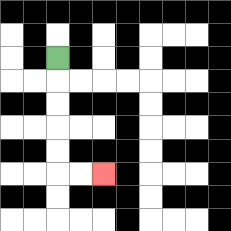{'start': '[2, 2]', 'end': '[4, 7]', 'path_directions': 'D,D,D,D,D,R,R', 'path_coordinates': '[[2, 2], [2, 3], [2, 4], [2, 5], [2, 6], [2, 7], [3, 7], [4, 7]]'}